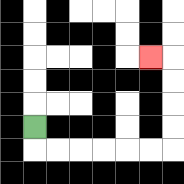{'start': '[1, 5]', 'end': '[6, 2]', 'path_directions': 'D,R,R,R,R,R,R,U,U,U,U,L', 'path_coordinates': '[[1, 5], [1, 6], [2, 6], [3, 6], [4, 6], [5, 6], [6, 6], [7, 6], [7, 5], [7, 4], [7, 3], [7, 2], [6, 2]]'}